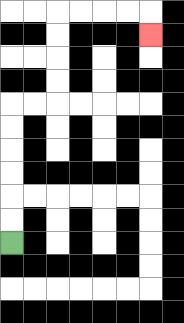{'start': '[0, 10]', 'end': '[6, 1]', 'path_directions': 'U,U,U,U,U,U,R,R,U,U,U,U,R,R,R,R,D', 'path_coordinates': '[[0, 10], [0, 9], [0, 8], [0, 7], [0, 6], [0, 5], [0, 4], [1, 4], [2, 4], [2, 3], [2, 2], [2, 1], [2, 0], [3, 0], [4, 0], [5, 0], [6, 0], [6, 1]]'}